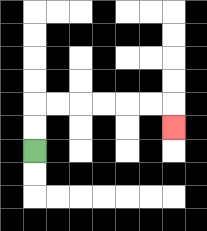{'start': '[1, 6]', 'end': '[7, 5]', 'path_directions': 'U,U,R,R,R,R,R,R,D', 'path_coordinates': '[[1, 6], [1, 5], [1, 4], [2, 4], [3, 4], [4, 4], [5, 4], [6, 4], [7, 4], [7, 5]]'}